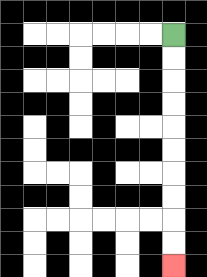{'start': '[7, 1]', 'end': '[7, 11]', 'path_directions': 'D,D,D,D,D,D,D,D,D,D', 'path_coordinates': '[[7, 1], [7, 2], [7, 3], [7, 4], [7, 5], [7, 6], [7, 7], [7, 8], [7, 9], [7, 10], [7, 11]]'}